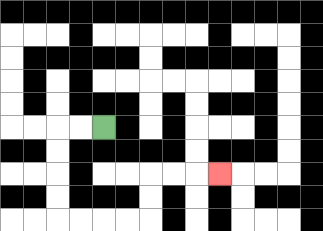{'start': '[4, 5]', 'end': '[9, 7]', 'path_directions': 'L,L,D,D,D,D,R,R,R,R,U,U,R,R,R', 'path_coordinates': '[[4, 5], [3, 5], [2, 5], [2, 6], [2, 7], [2, 8], [2, 9], [3, 9], [4, 9], [5, 9], [6, 9], [6, 8], [6, 7], [7, 7], [8, 7], [9, 7]]'}